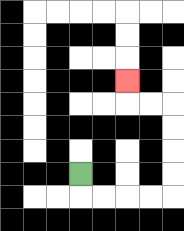{'start': '[3, 7]', 'end': '[5, 3]', 'path_directions': 'D,R,R,R,R,U,U,U,U,L,L,U', 'path_coordinates': '[[3, 7], [3, 8], [4, 8], [5, 8], [6, 8], [7, 8], [7, 7], [7, 6], [7, 5], [7, 4], [6, 4], [5, 4], [5, 3]]'}